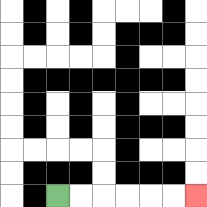{'start': '[2, 8]', 'end': '[8, 8]', 'path_directions': 'R,R,R,R,R,R', 'path_coordinates': '[[2, 8], [3, 8], [4, 8], [5, 8], [6, 8], [7, 8], [8, 8]]'}